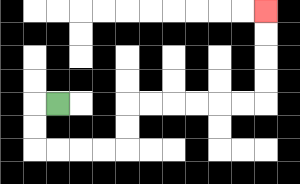{'start': '[2, 4]', 'end': '[11, 0]', 'path_directions': 'L,D,D,R,R,R,R,U,U,R,R,R,R,R,R,U,U,U,U', 'path_coordinates': '[[2, 4], [1, 4], [1, 5], [1, 6], [2, 6], [3, 6], [4, 6], [5, 6], [5, 5], [5, 4], [6, 4], [7, 4], [8, 4], [9, 4], [10, 4], [11, 4], [11, 3], [11, 2], [11, 1], [11, 0]]'}